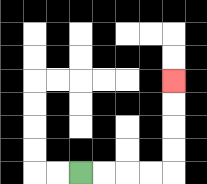{'start': '[3, 7]', 'end': '[7, 3]', 'path_directions': 'R,R,R,R,U,U,U,U', 'path_coordinates': '[[3, 7], [4, 7], [5, 7], [6, 7], [7, 7], [7, 6], [7, 5], [7, 4], [7, 3]]'}